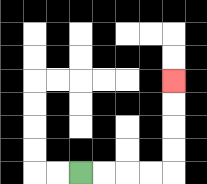{'start': '[3, 7]', 'end': '[7, 3]', 'path_directions': 'R,R,R,R,U,U,U,U', 'path_coordinates': '[[3, 7], [4, 7], [5, 7], [6, 7], [7, 7], [7, 6], [7, 5], [7, 4], [7, 3]]'}